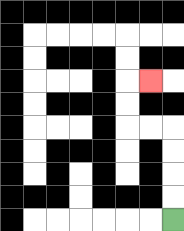{'start': '[7, 9]', 'end': '[6, 3]', 'path_directions': 'U,U,U,U,L,L,U,U,R', 'path_coordinates': '[[7, 9], [7, 8], [7, 7], [7, 6], [7, 5], [6, 5], [5, 5], [5, 4], [5, 3], [6, 3]]'}